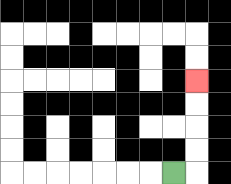{'start': '[7, 7]', 'end': '[8, 3]', 'path_directions': 'R,U,U,U,U', 'path_coordinates': '[[7, 7], [8, 7], [8, 6], [8, 5], [8, 4], [8, 3]]'}